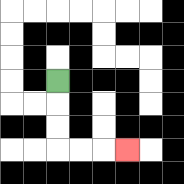{'start': '[2, 3]', 'end': '[5, 6]', 'path_directions': 'D,D,D,R,R,R', 'path_coordinates': '[[2, 3], [2, 4], [2, 5], [2, 6], [3, 6], [4, 6], [5, 6]]'}